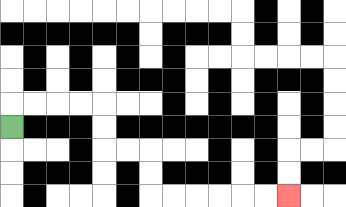{'start': '[0, 5]', 'end': '[12, 8]', 'path_directions': 'U,R,R,R,R,D,D,R,R,D,D,R,R,R,R,R,R', 'path_coordinates': '[[0, 5], [0, 4], [1, 4], [2, 4], [3, 4], [4, 4], [4, 5], [4, 6], [5, 6], [6, 6], [6, 7], [6, 8], [7, 8], [8, 8], [9, 8], [10, 8], [11, 8], [12, 8]]'}